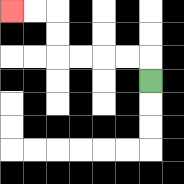{'start': '[6, 3]', 'end': '[0, 0]', 'path_directions': 'U,L,L,L,L,U,U,L,L', 'path_coordinates': '[[6, 3], [6, 2], [5, 2], [4, 2], [3, 2], [2, 2], [2, 1], [2, 0], [1, 0], [0, 0]]'}